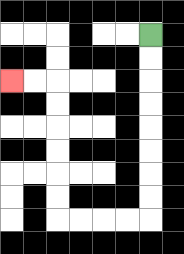{'start': '[6, 1]', 'end': '[0, 3]', 'path_directions': 'D,D,D,D,D,D,D,D,L,L,L,L,U,U,U,U,U,U,L,L', 'path_coordinates': '[[6, 1], [6, 2], [6, 3], [6, 4], [6, 5], [6, 6], [6, 7], [6, 8], [6, 9], [5, 9], [4, 9], [3, 9], [2, 9], [2, 8], [2, 7], [2, 6], [2, 5], [2, 4], [2, 3], [1, 3], [0, 3]]'}